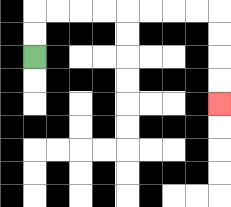{'start': '[1, 2]', 'end': '[9, 4]', 'path_directions': 'U,U,R,R,R,R,R,R,R,R,D,D,D,D', 'path_coordinates': '[[1, 2], [1, 1], [1, 0], [2, 0], [3, 0], [4, 0], [5, 0], [6, 0], [7, 0], [8, 0], [9, 0], [9, 1], [9, 2], [9, 3], [9, 4]]'}